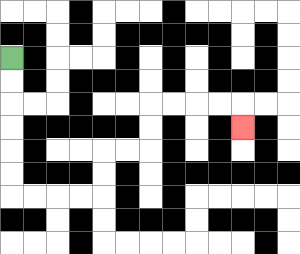{'start': '[0, 2]', 'end': '[10, 5]', 'path_directions': 'D,D,D,D,D,D,R,R,R,R,U,U,R,R,U,U,R,R,R,R,D', 'path_coordinates': '[[0, 2], [0, 3], [0, 4], [0, 5], [0, 6], [0, 7], [0, 8], [1, 8], [2, 8], [3, 8], [4, 8], [4, 7], [4, 6], [5, 6], [6, 6], [6, 5], [6, 4], [7, 4], [8, 4], [9, 4], [10, 4], [10, 5]]'}